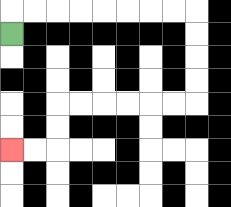{'start': '[0, 1]', 'end': '[0, 6]', 'path_directions': 'U,R,R,R,R,R,R,R,R,D,D,D,D,L,L,L,L,L,L,D,D,L,L', 'path_coordinates': '[[0, 1], [0, 0], [1, 0], [2, 0], [3, 0], [4, 0], [5, 0], [6, 0], [7, 0], [8, 0], [8, 1], [8, 2], [8, 3], [8, 4], [7, 4], [6, 4], [5, 4], [4, 4], [3, 4], [2, 4], [2, 5], [2, 6], [1, 6], [0, 6]]'}